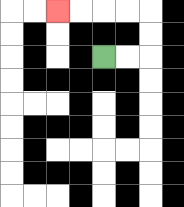{'start': '[4, 2]', 'end': '[2, 0]', 'path_directions': 'R,R,U,U,L,L,L,L', 'path_coordinates': '[[4, 2], [5, 2], [6, 2], [6, 1], [6, 0], [5, 0], [4, 0], [3, 0], [2, 0]]'}